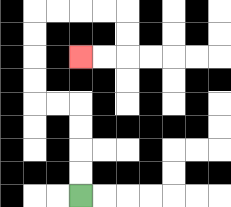{'start': '[3, 8]', 'end': '[3, 2]', 'path_directions': 'U,U,U,U,L,L,U,U,U,U,R,R,R,R,D,D,L,L', 'path_coordinates': '[[3, 8], [3, 7], [3, 6], [3, 5], [3, 4], [2, 4], [1, 4], [1, 3], [1, 2], [1, 1], [1, 0], [2, 0], [3, 0], [4, 0], [5, 0], [5, 1], [5, 2], [4, 2], [3, 2]]'}